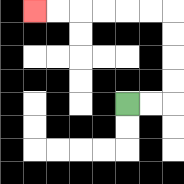{'start': '[5, 4]', 'end': '[1, 0]', 'path_directions': 'R,R,U,U,U,U,L,L,L,L,L,L', 'path_coordinates': '[[5, 4], [6, 4], [7, 4], [7, 3], [7, 2], [7, 1], [7, 0], [6, 0], [5, 0], [4, 0], [3, 0], [2, 0], [1, 0]]'}